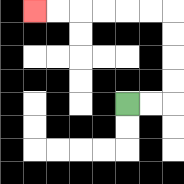{'start': '[5, 4]', 'end': '[1, 0]', 'path_directions': 'R,R,U,U,U,U,L,L,L,L,L,L', 'path_coordinates': '[[5, 4], [6, 4], [7, 4], [7, 3], [7, 2], [7, 1], [7, 0], [6, 0], [5, 0], [4, 0], [3, 0], [2, 0], [1, 0]]'}